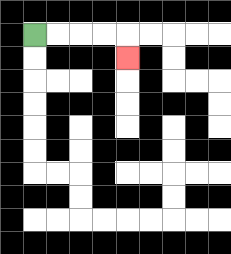{'start': '[1, 1]', 'end': '[5, 2]', 'path_directions': 'R,R,R,R,D', 'path_coordinates': '[[1, 1], [2, 1], [3, 1], [4, 1], [5, 1], [5, 2]]'}